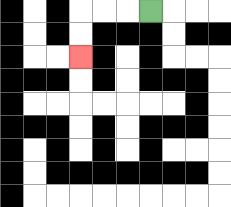{'start': '[6, 0]', 'end': '[3, 2]', 'path_directions': 'L,L,L,D,D', 'path_coordinates': '[[6, 0], [5, 0], [4, 0], [3, 0], [3, 1], [3, 2]]'}